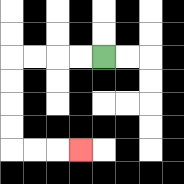{'start': '[4, 2]', 'end': '[3, 6]', 'path_directions': 'L,L,L,L,D,D,D,D,R,R,R', 'path_coordinates': '[[4, 2], [3, 2], [2, 2], [1, 2], [0, 2], [0, 3], [0, 4], [0, 5], [0, 6], [1, 6], [2, 6], [3, 6]]'}